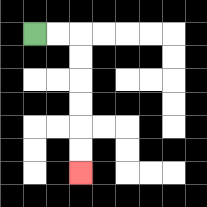{'start': '[1, 1]', 'end': '[3, 7]', 'path_directions': 'R,R,D,D,D,D,D,D', 'path_coordinates': '[[1, 1], [2, 1], [3, 1], [3, 2], [3, 3], [3, 4], [3, 5], [3, 6], [3, 7]]'}